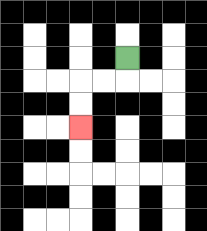{'start': '[5, 2]', 'end': '[3, 5]', 'path_directions': 'D,L,L,D,D', 'path_coordinates': '[[5, 2], [5, 3], [4, 3], [3, 3], [3, 4], [3, 5]]'}